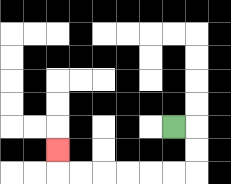{'start': '[7, 5]', 'end': '[2, 6]', 'path_directions': 'R,D,D,L,L,L,L,L,L,U', 'path_coordinates': '[[7, 5], [8, 5], [8, 6], [8, 7], [7, 7], [6, 7], [5, 7], [4, 7], [3, 7], [2, 7], [2, 6]]'}